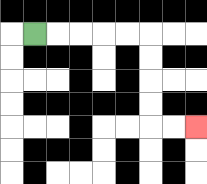{'start': '[1, 1]', 'end': '[8, 5]', 'path_directions': 'R,R,R,R,R,D,D,D,D,R,R', 'path_coordinates': '[[1, 1], [2, 1], [3, 1], [4, 1], [5, 1], [6, 1], [6, 2], [6, 3], [6, 4], [6, 5], [7, 5], [8, 5]]'}